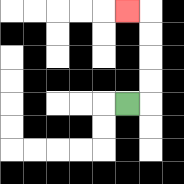{'start': '[5, 4]', 'end': '[5, 0]', 'path_directions': 'R,U,U,U,U,L', 'path_coordinates': '[[5, 4], [6, 4], [6, 3], [6, 2], [6, 1], [6, 0], [5, 0]]'}